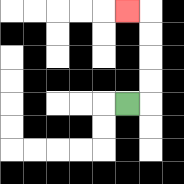{'start': '[5, 4]', 'end': '[5, 0]', 'path_directions': 'R,U,U,U,U,L', 'path_coordinates': '[[5, 4], [6, 4], [6, 3], [6, 2], [6, 1], [6, 0], [5, 0]]'}